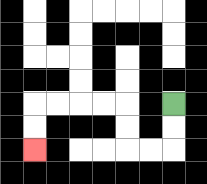{'start': '[7, 4]', 'end': '[1, 6]', 'path_directions': 'D,D,L,L,U,U,L,L,L,L,D,D', 'path_coordinates': '[[7, 4], [7, 5], [7, 6], [6, 6], [5, 6], [5, 5], [5, 4], [4, 4], [3, 4], [2, 4], [1, 4], [1, 5], [1, 6]]'}